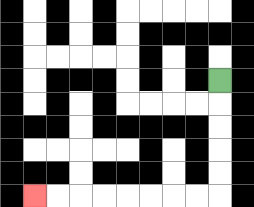{'start': '[9, 3]', 'end': '[1, 8]', 'path_directions': 'D,D,D,D,D,L,L,L,L,L,L,L,L', 'path_coordinates': '[[9, 3], [9, 4], [9, 5], [9, 6], [9, 7], [9, 8], [8, 8], [7, 8], [6, 8], [5, 8], [4, 8], [3, 8], [2, 8], [1, 8]]'}